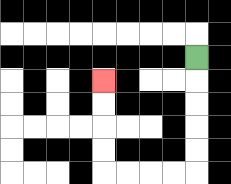{'start': '[8, 2]', 'end': '[4, 3]', 'path_directions': 'D,D,D,D,D,L,L,L,L,U,U,U,U', 'path_coordinates': '[[8, 2], [8, 3], [8, 4], [8, 5], [8, 6], [8, 7], [7, 7], [6, 7], [5, 7], [4, 7], [4, 6], [4, 5], [4, 4], [4, 3]]'}